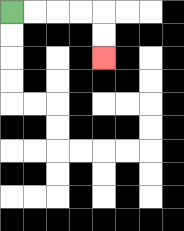{'start': '[0, 0]', 'end': '[4, 2]', 'path_directions': 'R,R,R,R,D,D', 'path_coordinates': '[[0, 0], [1, 0], [2, 0], [3, 0], [4, 0], [4, 1], [4, 2]]'}